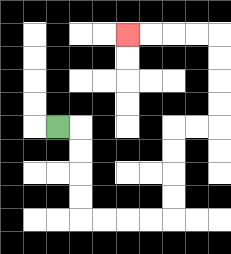{'start': '[2, 5]', 'end': '[5, 1]', 'path_directions': 'R,D,D,D,D,R,R,R,R,U,U,U,U,R,R,U,U,U,U,L,L,L,L', 'path_coordinates': '[[2, 5], [3, 5], [3, 6], [3, 7], [3, 8], [3, 9], [4, 9], [5, 9], [6, 9], [7, 9], [7, 8], [7, 7], [7, 6], [7, 5], [8, 5], [9, 5], [9, 4], [9, 3], [9, 2], [9, 1], [8, 1], [7, 1], [6, 1], [5, 1]]'}